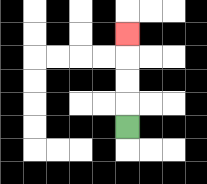{'start': '[5, 5]', 'end': '[5, 1]', 'path_directions': 'U,U,U,U', 'path_coordinates': '[[5, 5], [5, 4], [5, 3], [5, 2], [5, 1]]'}